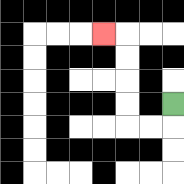{'start': '[7, 4]', 'end': '[4, 1]', 'path_directions': 'D,L,L,U,U,U,U,L', 'path_coordinates': '[[7, 4], [7, 5], [6, 5], [5, 5], [5, 4], [5, 3], [5, 2], [5, 1], [4, 1]]'}